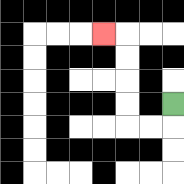{'start': '[7, 4]', 'end': '[4, 1]', 'path_directions': 'D,L,L,U,U,U,U,L', 'path_coordinates': '[[7, 4], [7, 5], [6, 5], [5, 5], [5, 4], [5, 3], [5, 2], [5, 1], [4, 1]]'}